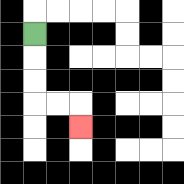{'start': '[1, 1]', 'end': '[3, 5]', 'path_directions': 'D,D,D,R,R,D', 'path_coordinates': '[[1, 1], [1, 2], [1, 3], [1, 4], [2, 4], [3, 4], [3, 5]]'}